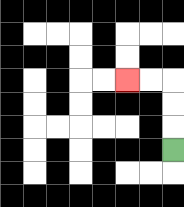{'start': '[7, 6]', 'end': '[5, 3]', 'path_directions': 'U,U,U,L,L', 'path_coordinates': '[[7, 6], [7, 5], [7, 4], [7, 3], [6, 3], [5, 3]]'}